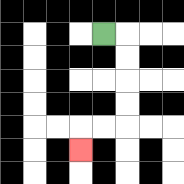{'start': '[4, 1]', 'end': '[3, 6]', 'path_directions': 'R,D,D,D,D,L,L,D', 'path_coordinates': '[[4, 1], [5, 1], [5, 2], [5, 3], [5, 4], [5, 5], [4, 5], [3, 5], [3, 6]]'}